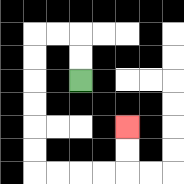{'start': '[3, 3]', 'end': '[5, 5]', 'path_directions': 'U,U,L,L,D,D,D,D,D,D,R,R,R,R,U,U', 'path_coordinates': '[[3, 3], [3, 2], [3, 1], [2, 1], [1, 1], [1, 2], [1, 3], [1, 4], [1, 5], [1, 6], [1, 7], [2, 7], [3, 7], [4, 7], [5, 7], [5, 6], [5, 5]]'}